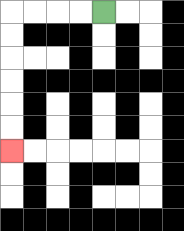{'start': '[4, 0]', 'end': '[0, 6]', 'path_directions': 'L,L,L,L,D,D,D,D,D,D', 'path_coordinates': '[[4, 0], [3, 0], [2, 0], [1, 0], [0, 0], [0, 1], [0, 2], [0, 3], [0, 4], [0, 5], [0, 6]]'}